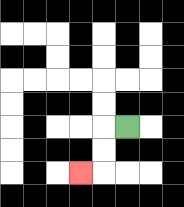{'start': '[5, 5]', 'end': '[3, 7]', 'path_directions': 'L,D,D,L', 'path_coordinates': '[[5, 5], [4, 5], [4, 6], [4, 7], [3, 7]]'}